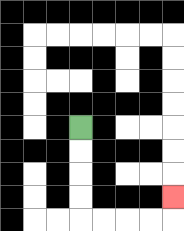{'start': '[3, 5]', 'end': '[7, 8]', 'path_directions': 'D,D,D,D,R,R,R,R,U', 'path_coordinates': '[[3, 5], [3, 6], [3, 7], [3, 8], [3, 9], [4, 9], [5, 9], [6, 9], [7, 9], [7, 8]]'}